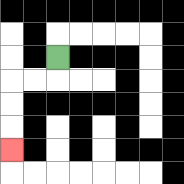{'start': '[2, 2]', 'end': '[0, 6]', 'path_directions': 'D,L,L,D,D,D', 'path_coordinates': '[[2, 2], [2, 3], [1, 3], [0, 3], [0, 4], [0, 5], [0, 6]]'}